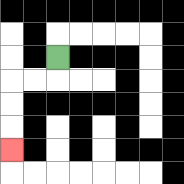{'start': '[2, 2]', 'end': '[0, 6]', 'path_directions': 'D,L,L,D,D,D', 'path_coordinates': '[[2, 2], [2, 3], [1, 3], [0, 3], [0, 4], [0, 5], [0, 6]]'}